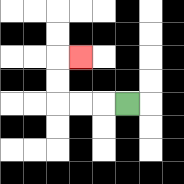{'start': '[5, 4]', 'end': '[3, 2]', 'path_directions': 'L,L,L,U,U,R', 'path_coordinates': '[[5, 4], [4, 4], [3, 4], [2, 4], [2, 3], [2, 2], [3, 2]]'}